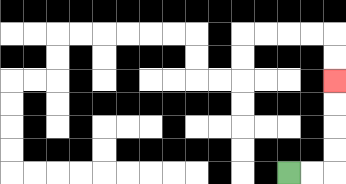{'start': '[12, 7]', 'end': '[14, 3]', 'path_directions': 'R,R,U,U,U,U', 'path_coordinates': '[[12, 7], [13, 7], [14, 7], [14, 6], [14, 5], [14, 4], [14, 3]]'}